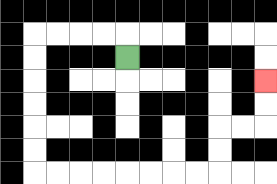{'start': '[5, 2]', 'end': '[11, 3]', 'path_directions': 'U,L,L,L,L,D,D,D,D,D,D,R,R,R,R,R,R,R,R,U,U,R,R,U,U', 'path_coordinates': '[[5, 2], [5, 1], [4, 1], [3, 1], [2, 1], [1, 1], [1, 2], [1, 3], [1, 4], [1, 5], [1, 6], [1, 7], [2, 7], [3, 7], [4, 7], [5, 7], [6, 7], [7, 7], [8, 7], [9, 7], [9, 6], [9, 5], [10, 5], [11, 5], [11, 4], [11, 3]]'}